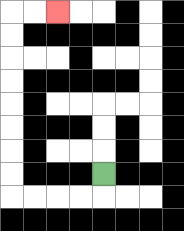{'start': '[4, 7]', 'end': '[2, 0]', 'path_directions': 'D,L,L,L,L,U,U,U,U,U,U,U,U,R,R', 'path_coordinates': '[[4, 7], [4, 8], [3, 8], [2, 8], [1, 8], [0, 8], [0, 7], [0, 6], [0, 5], [0, 4], [0, 3], [0, 2], [0, 1], [0, 0], [1, 0], [2, 0]]'}